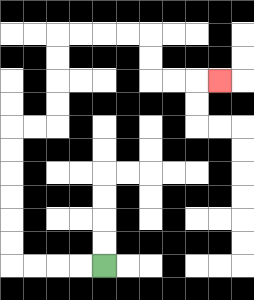{'start': '[4, 11]', 'end': '[9, 3]', 'path_directions': 'L,L,L,L,U,U,U,U,U,U,R,R,U,U,U,U,R,R,R,R,D,D,R,R,R', 'path_coordinates': '[[4, 11], [3, 11], [2, 11], [1, 11], [0, 11], [0, 10], [0, 9], [0, 8], [0, 7], [0, 6], [0, 5], [1, 5], [2, 5], [2, 4], [2, 3], [2, 2], [2, 1], [3, 1], [4, 1], [5, 1], [6, 1], [6, 2], [6, 3], [7, 3], [8, 3], [9, 3]]'}